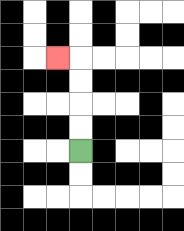{'start': '[3, 6]', 'end': '[2, 2]', 'path_directions': 'U,U,U,U,L', 'path_coordinates': '[[3, 6], [3, 5], [3, 4], [3, 3], [3, 2], [2, 2]]'}